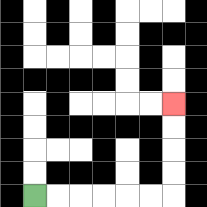{'start': '[1, 8]', 'end': '[7, 4]', 'path_directions': 'R,R,R,R,R,R,U,U,U,U', 'path_coordinates': '[[1, 8], [2, 8], [3, 8], [4, 8], [5, 8], [6, 8], [7, 8], [7, 7], [7, 6], [7, 5], [7, 4]]'}